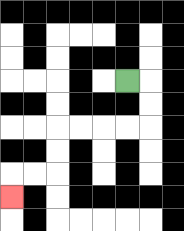{'start': '[5, 3]', 'end': '[0, 8]', 'path_directions': 'R,D,D,L,L,L,L,D,D,L,L,D', 'path_coordinates': '[[5, 3], [6, 3], [6, 4], [6, 5], [5, 5], [4, 5], [3, 5], [2, 5], [2, 6], [2, 7], [1, 7], [0, 7], [0, 8]]'}